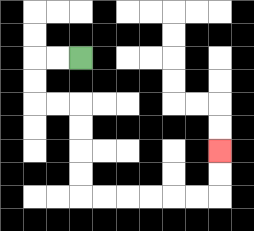{'start': '[3, 2]', 'end': '[9, 6]', 'path_directions': 'L,L,D,D,R,R,D,D,D,D,R,R,R,R,R,R,U,U', 'path_coordinates': '[[3, 2], [2, 2], [1, 2], [1, 3], [1, 4], [2, 4], [3, 4], [3, 5], [3, 6], [3, 7], [3, 8], [4, 8], [5, 8], [6, 8], [7, 8], [8, 8], [9, 8], [9, 7], [9, 6]]'}